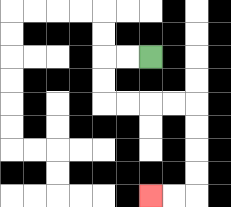{'start': '[6, 2]', 'end': '[6, 8]', 'path_directions': 'L,L,D,D,R,R,R,R,D,D,D,D,L,L', 'path_coordinates': '[[6, 2], [5, 2], [4, 2], [4, 3], [4, 4], [5, 4], [6, 4], [7, 4], [8, 4], [8, 5], [8, 6], [8, 7], [8, 8], [7, 8], [6, 8]]'}